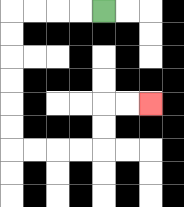{'start': '[4, 0]', 'end': '[6, 4]', 'path_directions': 'L,L,L,L,D,D,D,D,D,D,R,R,R,R,U,U,R,R', 'path_coordinates': '[[4, 0], [3, 0], [2, 0], [1, 0], [0, 0], [0, 1], [0, 2], [0, 3], [0, 4], [0, 5], [0, 6], [1, 6], [2, 6], [3, 6], [4, 6], [4, 5], [4, 4], [5, 4], [6, 4]]'}